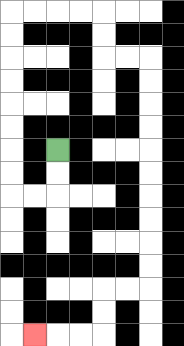{'start': '[2, 6]', 'end': '[1, 14]', 'path_directions': 'D,D,L,L,U,U,U,U,U,U,U,U,R,R,R,R,D,D,R,R,D,D,D,D,D,D,D,D,D,D,L,L,D,D,L,L,L', 'path_coordinates': '[[2, 6], [2, 7], [2, 8], [1, 8], [0, 8], [0, 7], [0, 6], [0, 5], [0, 4], [0, 3], [0, 2], [0, 1], [0, 0], [1, 0], [2, 0], [3, 0], [4, 0], [4, 1], [4, 2], [5, 2], [6, 2], [6, 3], [6, 4], [6, 5], [6, 6], [6, 7], [6, 8], [6, 9], [6, 10], [6, 11], [6, 12], [5, 12], [4, 12], [4, 13], [4, 14], [3, 14], [2, 14], [1, 14]]'}